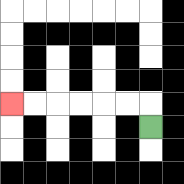{'start': '[6, 5]', 'end': '[0, 4]', 'path_directions': 'U,L,L,L,L,L,L', 'path_coordinates': '[[6, 5], [6, 4], [5, 4], [4, 4], [3, 4], [2, 4], [1, 4], [0, 4]]'}